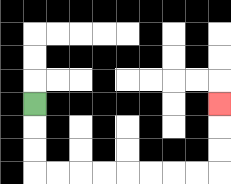{'start': '[1, 4]', 'end': '[9, 4]', 'path_directions': 'D,D,D,R,R,R,R,R,R,R,R,U,U,U', 'path_coordinates': '[[1, 4], [1, 5], [1, 6], [1, 7], [2, 7], [3, 7], [4, 7], [5, 7], [6, 7], [7, 7], [8, 7], [9, 7], [9, 6], [9, 5], [9, 4]]'}